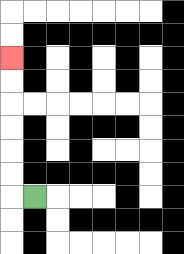{'start': '[1, 8]', 'end': '[0, 2]', 'path_directions': 'L,U,U,U,U,U,U', 'path_coordinates': '[[1, 8], [0, 8], [0, 7], [0, 6], [0, 5], [0, 4], [0, 3], [0, 2]]'}